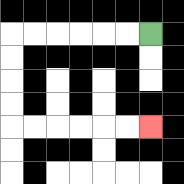{'start': '[6, 1]', 'end': '[6, 5]', 'path_directions': 'L,L,L,L,L,L,D,D,D,D,R,R,R,R,R,R', 'path_coordinates': '[[6, 1], [5, 1], [4, 1], [3, 1], [2, 1], [1, 1], [0, 1], [0, 2], [0, 3], [0, 4], [0, 5], [1, 5], [2, 5], [3, 5], [4, 5], [5, 5], [6, 5]]'}